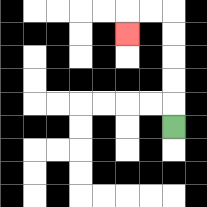{'start': '[7, 5]', 'end': '[5, 1]', 'path_directions': 'U,U,U,U,U,L,L,D', 'path_coordinates': '[[7, 5], [7, 4], [7, 3], [7, 2], [7, 1], [7, 0], [6, 0], [5, 0], [5, 1]]'}